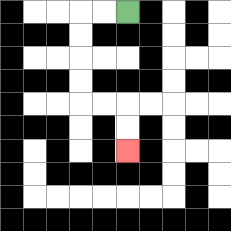{'start': '[5, 0]', 'end': '[5, 6]', 'path_directions': 'L,L,D,D,D,D,R,R,D,D', 'path_coordinates': '[[5, 0], [4, 0], [3, 0], [3, 1], [3, 2], [3, 3], [3, 4], [4, 4], [5, 4], [5, 5], [5, 6]]'}